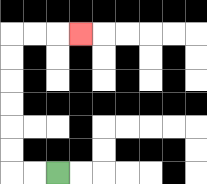{'start': '[2, 7]', 'end': '[3, 1]', 'path_directions': 'L,L,U,U,U,U,U,U,R,R,R', 'path_coordinates': '[[2, 7], [1, 7], [0, 7], [0, 6], [0, 5], [0, 4], [0, 3], [0, 2], [0, 1], [1, 1], [2, 1], [3, 1]]'}